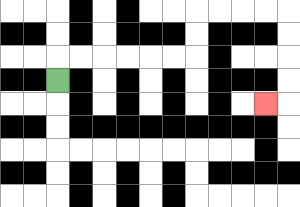{'start': '[2, 3]', 'end': '[11, 4]', 'path_directions': 'U,R,R,R,R,R,R,U,U,R,R,R,R,D,D,D,D,L', 'path_coordinates': '[[2, 3], [2, 2], [3, 2], [4, 2], [5, 2], [6, 2], [7, 2], [8, 2], [8, 1], [8, 0], [9, 0], [10, 0], [11, 0], [12, 0], [12, 1], [12, 2], [12, 3], [12, 4], [11, 4]]'}